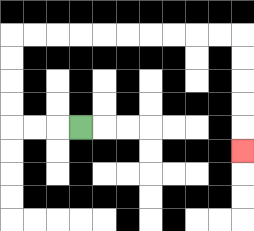{'start': '[3, 5]', 'end': '[10, 6]', 'path_directions': 'L,L,L,U,U,U,U,R,R,R,R,R,R,R,R,R,R,D,D,D,D,D', 'path_coordinates': '[[3, 5], [2, 5], [1, 5], [0, 5], [0, 4], [0, 3], [0, 2], [0, 1], [1, 1], [2, 1], [3, 1], [4, 1], [5, 1], [6, 1], [7, 1], [8, 1], [9, 1], [10, 1], [10, 2], [10, 3], [10, 4], [10, 5], [10, 6]]'}